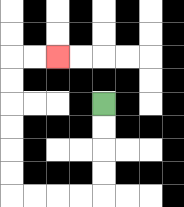{'start': '[4, 4]', 'end': '[2, 2]', 'path_directions': 'D,D,D,D,L,L,L,L,U,U,U,U,U,U,R,R', 'path_coordinates': '[[4, 4], [4, 5], [4, 6], [4, 7], [4, 8], [3, 8], [2, 8], [1, 8], [0, 8], [0, 7], [0, 6], [0, 5], [0, 4], [0, 3], [0, 2], [1, 2], [2, 2]]'}